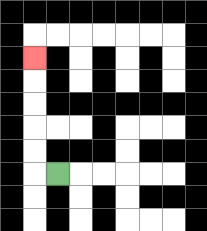{'start': '[2, 7]', 'end': '[1, 2]', 'path_directions': 'L,U,U,U,U,U', 'path_coordinates': '[[2, 7], [1, 7], [1, 6], [1, 5], [1, 4], [1, 3], [1, 2]]'}